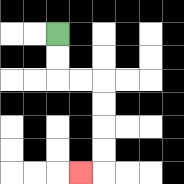{'start': '[2, 1]', 'end': '[3, 7]', 'path_directions': 'D,D,R,R,D,D,D,D,L', 'path_coordinates': '[[2, 1], [2, 2], [2, 3], [3, 3], [4, 3], [4, 4], [4, 5], [4, 6], [4, 7], [3, 7]]'}